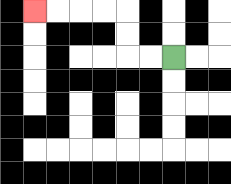{'start': '[7, 2]', 'end': '[1, 0]', 'path_directions': 'L,L,U,U,L,L,L,L', 'path_coordinates': '[[7, 2], [6, 2], [5, 2], [5, 1], [5, 0], [4, 0], [3, 0], [2, 0], [1, 0]]'}